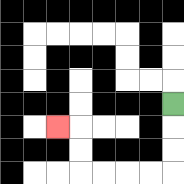{'start': '[7, 4]', 'end': '[2, 5]', 'path_directions': 'D,D,D,L,L,L,L,U,U,L', 'path_coordinates': '[[7, 4], [7, 5], [7, 6], [7, 7], [6, 7], [5, 7], [4, 7], [3, 7], [3, 6], [3, 5], [2, 5]]'}